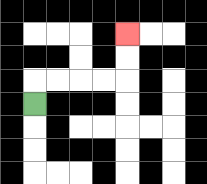{'start': '[1, 4]', 'end': '[5, 1]', 'path_directions': 'U,R,R,R,R,U,U', 'path_coordinates': '[[1, 4], [1, 3], [2, 3], [3, 3], [4, 3], [5, 3], [5, 2], [5, 1]]'}